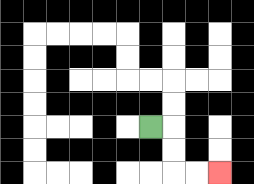{'start': '[6, 5]', 'end': '[9, 7]', 'path_directions': 'R,D,D,R,R', 'path_coordinates': '[[6, 5], [7, 5], [7, 6], [7, 7], [8, 7], [9, 7]]'}